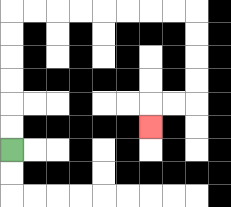{'start': '[0, 6]', 'end': '[6, 5]', 'path_directions': 'U,U,U,U,U,U,R,R,R,R,R,R,R,R,D,D,D,D,L,L,D', 'path_coordinates': '[[0, 6], [0, 5], [0, 4], [0, 3], [0, 2], [0, 1], [0, 0], [1, 0], [2, 0], [3, 0], [4, 0], [5, 0], [6, 0], [7, 0], [8, 0], [8, 1], [8, 2], [8, 3], [8, 4], [7, 4], [6, 4], [6, 5]]'}